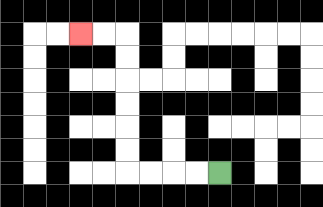{'start': '[9, 7]', 'end': '[3, 1]', 'path_directions': 'L,L,L,L,U,U,U,U,U,U,L,L', 'path_coordinates': '[[9, 7], [8, 7], [7, 7], [6, 7], [5, 7], [5, 6], [5, 5], [5, 4], [5, 3], [5, 2], [5, 1], [4, 1], [3, 1]]'}